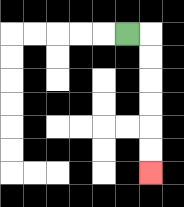{'start': '[5, 1]', 'end': '[6, 7]', 'path_directions': 'R,D,D,D,D,D,D', 'path_coordinates': '[[5, 1], [6, 1], [6, 2], [6, 3], [6, 4], [6, 5], [6, 6], [6, 7]]'}